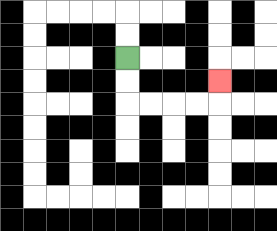{'start': '[5, 2]', 'end': '[9, 3]', 'path_directions': 'D,D,R,R,R,R,U', 'path_coordinates': '[[5, 2], [5, 3], [5, 4], [6, 4], [7, 4], [8, 4], [9, 4], [9, 3]]'}